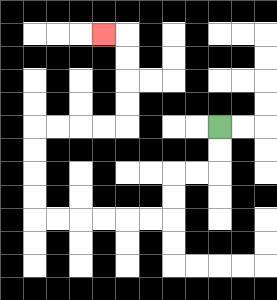{'start': '[9, 5]', 'end': '[4, 1]', 'path_directions': 'D,D,L,L,D,D,L,L,L,L,L,L,U,U,U,U,R,R,R,R,U,U,U,U,L', 'path_coordinates': '[[9, 5], [9, 6], [9, 7], [8, 7], [7, 7], [7, 8], [7, 9], [6, 9], [5, 9], [4, 9], [3, 9], [2, 9], [1, 9], [1, 8], [1, 7], [1, 6], [1, 5], [2, 5], [3, 5], [4, 5], [5, 5], [5, 4], [5, 3], [5, 2], [5, 1], [4, 1]]'}